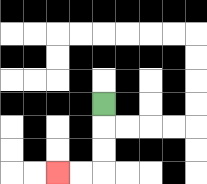{'start': '[4, 4]', 'end': '[2, 7]', 'path_directions': 'D,D,D,L,L', 'path_coordinates': '[[4, 4], [4, 5], [4, 6], [4, 7], [3, 7], [2, 7]]'}